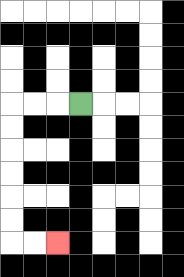{'start': '[3, 4]', 'end': '[2, 10]', 'path_directions': 'L,L,L,D,D,D,D,D,D,R,R', 'path_coordinates': '[[3, 4], [2, 4], [1, 4], [0, 4], [0, 5], [0, 6], [0, 7], [0, 8], [0, 9], [0, 10], [1, 10], [2, 10]]'}